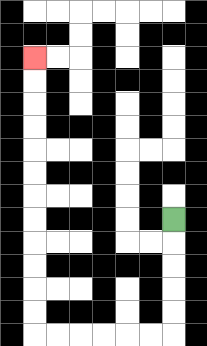{'start': '[7, 9]', 'end': '[1, 2]', 'path_directions': 'D,D,D,D,D,L,L,L,L,L,L,U,U,U,U,U,U,U,U,U,U,U,U', 'path_coordinates': '[[7, 9], [7, 10], [7, 11], [7, 12], [7, 13], [7, 14], [6, 14], [5, 14], [4, 14], [3, 14], [2, 14], [1, 14], [1, 13], [1, 12], [1, 11], [1, 10], [1, 9], [1, 8], [1, 7], [1, 6], [1, 5], [1, 4], [1, 3], [1, 2]]'}